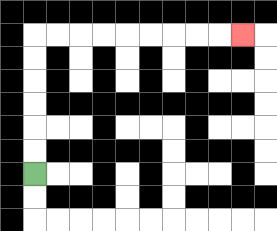{'start': '[1, 7]', 'end': '[10, 1]', 'path_directions': 'U,U,U,U,U,U,R,R,R,R,R,R,R,R,R', 'path_coordinates': '[[1, 7], [1, 6], [1, 5], [1, 4], [1, 3], [1, 2], [1, 1], [2, 1], [3, 1], [4, 1], [5, 1], [6, 1], [7, 1], [8, 1], [9, 1], [10, 1]]'}